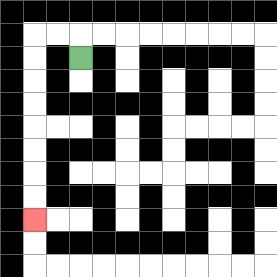{'start': '[3, 2]', 'end': '[1, 9]', 'path_directions': 'U,L,L,D,D,D,D,D,D,D,D', 'path_coordinates': '[[3, 2], [3, 1], [2, 1], [1, 1], [1, 2], [1, 3], [1, 4], [1, 5], [1, 6], [1, 7], [1, 8], [1, 9]]'}